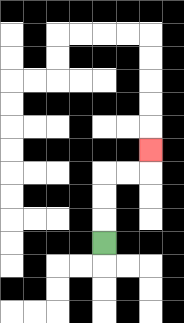{'start': '[4, 10]', 'end': '[6, 6]', 'path_directions': 'U,U,U,R,R,U', 'path_coordinates': '[[4, 10], [4, 9], [4, 8], [4, 7], [5, 7], [6, 7], [6, 6]]'}